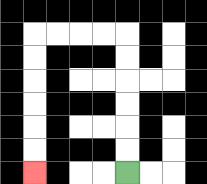{'start': '[5, 7]', 'end': '[1, 7]', 'path_directions': 'U,U,U,U,U,U,L,L,L,L,D,D,D,D,D,D', 'path_coordinates': '[[5, 7], [5, 6], [5, 5], [5, 4], [5, 3], [5, 2], [5, 1], [4, 1], [3, 1], [2, 1], [1, 1], [1, 2], [1, 3], [1, 4], [1, 5], [1, 6], [1, 7]]'}